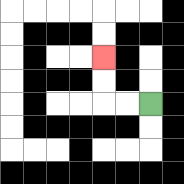{'start': '[6, 4]', 'end': '[4, 2]', 'path_directions': 'L,L,U,U', 'path_coordinates': '[[6, 4], [5, 4], [4, 4], [4, 3], [4, 2]]'}